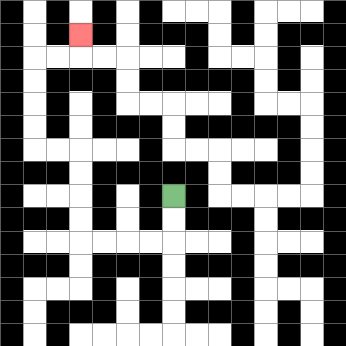{'start': '[7, 8]', 'end': '[3, 1]', 'path_directions': 'D,D,L,L,L,L,U,U,U,U,L,L,U,U,U,U,R,R,U', 'path_coordinates': '[[7, 8], [7, 9], [7, 10], [6, 10], [5, 10], [4, 10], [3, 10], [3, 9], [3, 8], [3, 7], [3, 6], [2, 6], [1, 6], [1, 5], [1, 4], [1, 3], [1, 2], [2, 2], [3, 2], [3, 1]]'}